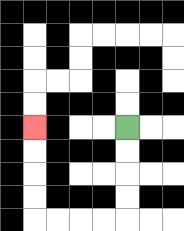{'start': '[5, 5]', 'end': '[1, 5]', 'path_directions': 'D,D,D,D,L,L,L,L,U,U,U,U', 'path_coordinates': '[[5, 5], [5, 6], [5, 7], [5, 8], [5, 9], [4, 9], [3, 9], [2, 9], [1, 9], [1, 8], [1, 7], [1, 6], [1, 5]]'}